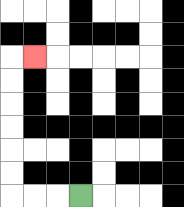{'start': '[3, 8]', 'end': '[1, 2]', 'path_directions': 'L,L,L,U,U,U,U,U,U,R', 'path_coordinates': '[[3, 8], [2, 8], [1, 8], [0, 8], [0, 7], [0, 6], [0, 5], [0, 4], [0, 3], [0, 2], [1, 2]]'}